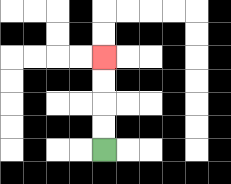{'start': '[4, 6]', 'end': '[4, 2]', 'path_directions': 'U,U,U,U', 'path_coordinates': '[[4, 6], [4, 5], [4, 4], [4, 3], [4, 2]]'}